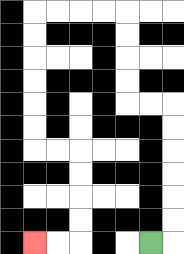{'start': '[6, 10]', 'end': '[1, 10]', 'path_directions': 'R,U,U,U,U,U,U,L,L,U,U,U,U,L,L,L,L,D,D,D,D,D,D,R,R,D,D,D,D,L,L', 'path_coordinates': '[[6, 10], [7, 10], [7, 9], [7, 8], [7, 7], [7, 6], [7, 5], [7, 4], [6, 4], [5, 4], [5, 3], [5, 2], [5, 1], [5, 0], [4, 0], [3, 0], [2, 0], [1, 0], [1, 1], [1, 2], [1, 3], [1, 4], [1, 5], [1, 6], [2, 6], [3, 6], [3, 7], [3, 8], [3, 9], [3, 10], [2, 10], [1, 10]]'}